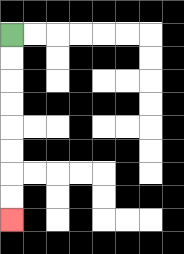{'start': '[0, 1]', 'end': '[0, 9]', 'path_directions': 'D,D,D,D,D,D,D,D', 'path_coordinates': '[[0, 1], [0, 2], [0, 3], [0, 4], [0, 5], [0, 6], [0, 7], [0, 8], [0, 9]]'}